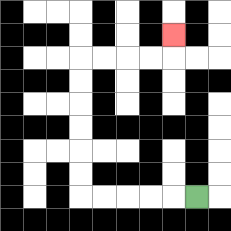{'start': '[8, 8]', 'end': '[7, 1]', 'path_directions': 'L,L,L,L,L,U,U,U,U,U,U,R,R,R,R,U', 'path_coordinates': '[[8, 8], [7, 8], [6, 8], [5, 8], [4, 8], [3, 8], [3, 7], [3, 6], [3, 5], [3, 4], [3, 3], [3, 2], [4, 2], [5, 2], [6, 2], [7, 2], [7, 1]]'}